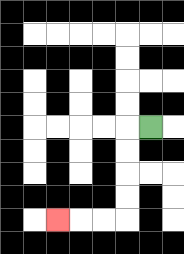{'start': '[6, 5]', 'end': '[2, 9]', 'path_directions': 'L,D,D,D,D,L,L,L', 'path_coordinates': '[[6, 5], [5, 5], [5, 6], [5, 7], [5, 8], [5, 9], [4, 9], [3, 9], [2, 9]]'}